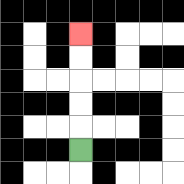{'start': '[3, 6]', 'end': '[3, 1]', 'path_directions': 'U,U,U,U,U', 'path_coordinates': '[[3, 6], [3, 5], [3, 4], [3, 3], [3, 2], [3, 1]]'}